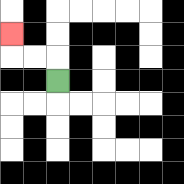{'start': '[2, 3]', 'end': '[0, 1]', 'path_directions': 'U,L,L,U', 'path_coordinates': '[[2, 3], [2, 2], [1, 2], [0, 2], [0, 1]]'}